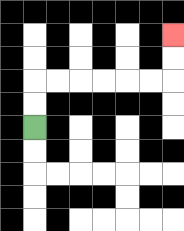{'start': '[1, 5]', 'end': '[7, 1]', 'path_directions': 'U,U,R,R,R,R,R,R,U,U', 'path_coordinates': '[[1, 5], [1, 4], [1, 3], [2, 3], [3, 3], [4, 3], [5, 3], [6, 3], [7, 3], [7, 2], [7, 1]]'}